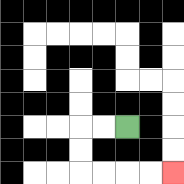{'start': '[5, 5]', 'end': '[7, 7]', 'path_directions': 'L,L,D,D,R,R,R,R', 'path_coordinates': '[[5, 5], [4, 5], [3, 5], [3, 6], [3, 7], [4, 7], [5, 7], [6, 7], [7, 7]]'}